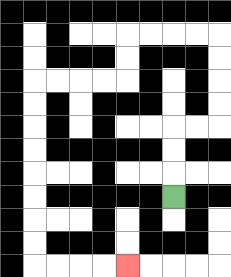{'start': '[7, 8]', 'end': '[5, 11]', 'path_directions': 'U,U,U,R,R,U,U,U,U,L,L,L,L,D,D,L,L,L,L,D,D,D,D,D,D,D,D,R,R,R,R', 'path_coordinates': '[[7, 8], [7, 7], [7, 6], [7, 5], [8, 5], [9, 5], [9, 4], [9, 3], [9, 2], [9, 1], [8, 1], [7, 1], [6, 1], [5, 1], [5, 2], [5, 3], [4, 3], [3, 3], [2, 3], [1, 3], [1, 4], [1, 5], [1, 6], [1, 7], [1, 8], [1, 9], [1, 10], [1, 11], [2, 11], [3, 11], [4, 11], [5, 11]]'}